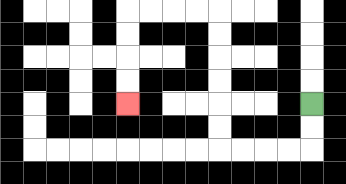{'start': '[13, 4]', 'end': '[5, 4]', 'path_directions': 'D,D,L,L,L,L,U,U,U,U,U,U,L,L,L,L,D,D,D,D', 'path_coordinates': '[[13, 4], [13, 5], [13, 6], [12, 6], [11, 6], [10, 6], [9, 6], [9, 5], [9, 4], [9, 3], [9, 2], [9, 1], [9, 0], [8, 0], [7, 0], [6, 0], [5, 0], [5, 1], [5, 2], [5, 3], [5, 4]]'}